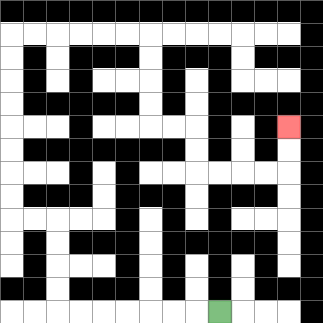{'start': '[9, 13]', 'end': '[12, 5]', 'path_directions': 'L,L,L,L,L,L,L,U,U,U,U,L,L,U,U,U,U,U,U,U,U,R,R,R,R,R,R,D,D,D,D,R,R,D,D,R,R,R,R,U,U', 'path_coordinates': '[[9, 13], [8, 13], [7, 13], [6, 13], [5, 13], [4, 13], [3, 13], [2, 13], [2, 12], [2, 11], [2, 10], [2, 9], [1, 9], [0, 9], [0, 8], [0, 7], [0, 6], [0, 5], [0, 4], [0, 3], [0, 2], [0, 1], [1, 1], [2, 1], [3, 1], [4, 1], [5, 1], [6, 1], [6, 2], [6, 3], [6, 4], [6, 5], [7, 5], [8, 5], [8, 6], [8, 7], [9, 7], [10, 7], [11, 7], [12, 7], [12, 6], [12, 5]]'}